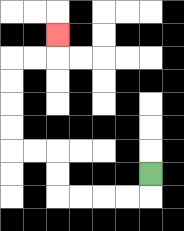{'start': '[6, 7]', 'end': '[2, 1]', 'path_directions': 'D,L,L,L,L,U,U,L,L,U,U,U,U,R,R,U', 'path_coordinates': '[[6, 7], [6, 8], [5, 8], [4, 8], [3, 8], [2, 8], [2, 7], [2, 6], [1, 6], [0, 6], [0, 5], [0, 4], [0, 3], [0, 2], [1, 2], [2, 2], [2, 1]]'}